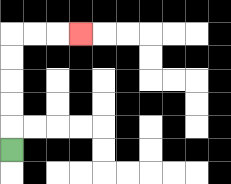{'start': '[0, 6]', 'end': '[3, 1]', 'path_directions': 'U,U,U,U,U,R,R,R', 'path_coordinates': '[[0, 6], [0, 5], [0, 4], [0, 3], [0, 2], [0, 1], [1, 1], [2, 1], [3, 1]]'}